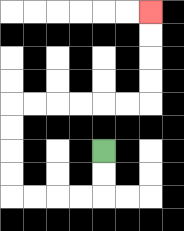{'start': '[4, 6]', 'end': '[6, 0]', 'path_directions': 'D,D,L,L,L,L,U,U,U,U,R,R,R,R,R,R,U,U,U,U', 'path_coordinates': '[[4, 6], [4, 7], [4, 8], [3, 8], [2, 8], [1, 8], [0, 8], [0, 7], [0, 6], [0, 5], [0, 4], [1, 4], [2, 4], [3, 4], [4, 4], [5, 4], [6, 4], [6, 3], [6, 2], [6, 1], [6, 0]]'}